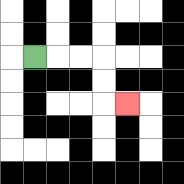{'start': '[1, 2]', 'end': '[5, 4]', 'path_directions': 'R,R,R,D,D,R', 'path_coordinates': '[[1, 2], [2, 2], [3, 2], [4, 2], [4, 3], [4, 4], [5, 4]]'}